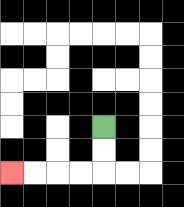{'start': '[4, 5]', 'end': '[0, 7]', 'path_directions': 'D,D,L,L,L,L', 'path_coordinates': '[[4, 5], [4, 6], [4, 7], [3, 7], [2, 7], [1, 7], [0, 7]]'}